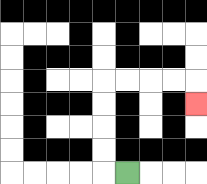{'start': '[5, 7]', 'end': '[8, 4]', 'path_directions': 'L,U,U,U,U,R,R,R,R,D', 'path_coordinates': '[[5, 7], [4, 7], [4, 6], [4, 5], [4, 4], [4, 3], [5, 3], [6, 3], [7, 3], [8, 3], [8, 4]]'}